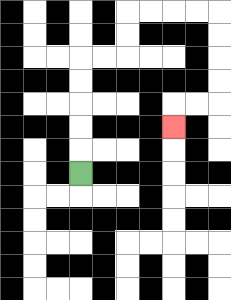{'start': '[3, 7]', 'end': '[7, 5]', 'path_directions': 'U,U,U,U,U,R,R,U,U,R,R,R,R,D,D,D,D,L,L,D', 'path_coordinates': '[[3, 7], [3, 6], [3, 5], [3, 4], [3, 3], [3, 2], [4, 2], [5, 2], [5, 1], [5, 0], [6, 0], [7, 0], [8, 0], [9, 0], [9, 1], [9, 2], [9, 3], [9, 4], [8, 4], [7, 4], [7, 5]]'}